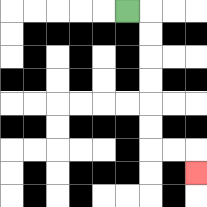{'start': '[5, 0]', 'end': '[8, 7]', 'path_directions': 'R,D,D,D,D,D,D,R,R,D', 'path_coordinates': '[[5, 0], [6, 0], [6, 1], [6, 2], [6, 3], [6, 4], [6, 5], [6, 6], [7, 6], [8, 6], [8, 7]]'}